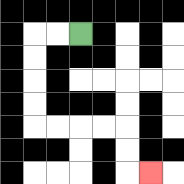{'start': '[3, 1]', 'end': '[6, 7]', 'path_directions': 'L,L,D,D,D,D,R,R,R,R,D,D,R', 'path_coordinates': '[[3, 1], [2, 1], [1, 1], [1, 2], [1, 3], [1, 4], [1, 5], [2, 5], [3, 5], [4, 5], [5, 5], [5, 6], [5, 7], [6, 7]]'}